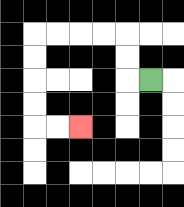{'start': '[6, 3]', 'end': '[3, 5]', 'path_directions': 'L,U,U,L,L,L,L,D,D,D,D,R,R', 'path_coordinates': '[[6, 3], [5, 3], [5, 2], [5, 1], [4, 1], [3, 1], [2, 1], [1, 1], [1, 2], [1, 3], [1, 4], [1, 5], [2, 5], [3, 5]]'}